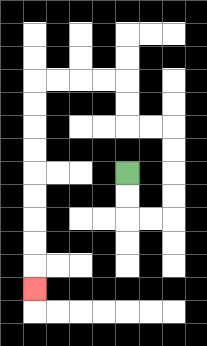{'start': '[5, 7]', 'end': '[1, 12]', 'path_directions': 'D,D,R,R,U,U,U,U,L,L,U,U,L,L,L,L,D,D,D,D,D,D,D,D,D', 'path_coordinates': '[[5, 7], [5, 8], [5, 9], [6, 9], [7, 9], [7, 8], [7, 7], [7, 6], [7, 5], [6, 5], [5, 5], [5, 4], [5, 3], [4, 3], [3, 3], [2, 3], [1, 3], [1, 4], [1, 5], [1, 6], [1, 7], [1, 8], [1, 9], [1, 10], [1, 11], [1, 12]]'}